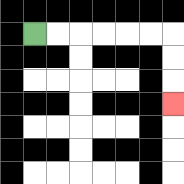{'start': '[1, 1]', 'end': '[7, 4]', 'path_directions': 'R,R,R,R,R,R,D,D,D', 'path_coordinates': '[[1, 1], [2, 1], [3, 1], [4, 1], [5, 1], [6, 1], [7, 1], [7, 2], [7, 3], [7, 4]]'}